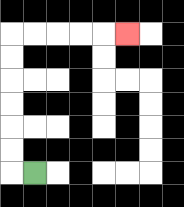{'start': '[1, 7]', 'end': '[5, 1]', 'path_directions': 'L,U,U,U,U,U,U,R,R,R,R,R', 'path_coordinates': '[[1, 7], [0, 7], [0, 6], [0, 5], [0, 4], [0, 3], [0, 2], [0, 1], [1, 1], [2, 1], [3, 1], [4, 1], [5, 1]]'}